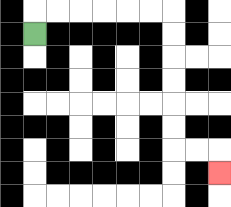{'start': '[1, 1]', 'end': '[9, 7]', 'path_directions': 'U,R,R,R,R,R,R,D,D,D,D,D,D,R,R,D', 'path_coordinates': '[[1, 1], [1, 0], [2, 0], [3, 0], [4, 0], [5, 0], [6, 0], [7, 0], [7, 1], [7, 2], [7, 3], [7, 4], [7, 5], [7, 6], [8, 6], [9, 6], [9, 7]]'}